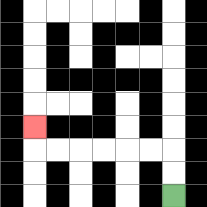{'start': '[7, 8]', 'end': '[1, 5]', 'path_directions': 'U,U,L,L,L,L,L,L,U', 'path_coordinates': '[[7, 8], [7, 7], [7, 6], [6, 6], [5, 6], [4, 6], [3, 6], [2, 6], [1, 6], [1, 5]]'}